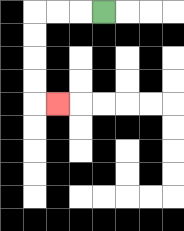{'start': '[4, 0]', 'end': '[2, 4]', 'path_directions': 'L,L,L,D,D,D,D,R', 'path_coordinates': '[[4, 0], [3, 0], [2, 0], [1, 0], [1, 1], [1, 2], [1, 3], [1, 4], [2, 4]]'}